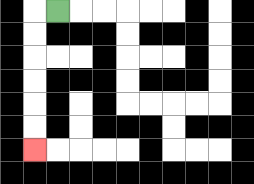{'start': '[2, 0]', 'end': '[1, 6]', 'path_directions': 'L,D,D,D,D,D,D', 'path_coordinates': '[[2, 0], [1, 0], [1, 1], [1, 2], [1, 3], [1, 4], [1, 5], [1, 6]]'}